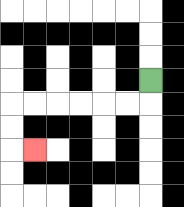{'start': '[6, 3]', 'end': '[1, 6]', 'path_directions': 'D,L,L,L,L,L,L,D,D,R', 'path_coordinates': '[[6, 3], [6, 4], [5, 4], [4, 4], [3, 4], [2, 4], [1, 4], [0, 4], [0, 5], [0, 6], [1, 6]]'}